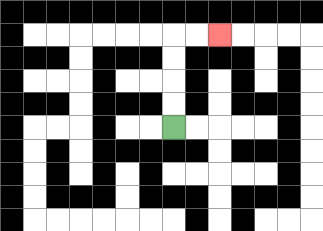{'start': '[7, 5]', 'end': '[9, 1]', 'path_directions': 'U,U,U,U,R,R', 'path_coordinates': '[[7, 5], [7, 4], [7, 3], [7, 2], [7, 1], [8, 1], [9, 1]]'}